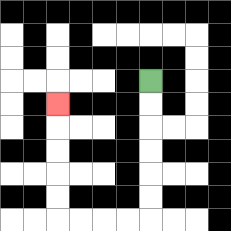{'start': '[6, 3]', 'end': '[2, 4]', 'path_directions': 'D,D,D,D,D,D,L,L,L,L,U,U,U,U,U', 'path_coordinates': '[[6, 3], [6, 4], [6, 5], [6, 6], [6, 7], [6, 8], [6, 9], [5, 9], [4, 9], [3, 9], [2, 9], [2, 8], [2, 7], [2, 6], [2, 5], [2, 4]]'}